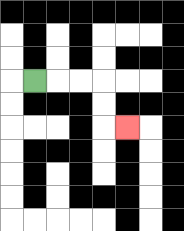{'start': '[1, 3]', 'end': '[5, 5]', 'path_directions': 'R,R,R,D,D,R', 'path_coordinates': '[[1, 3], [2, 3], [3, 3], [4, 3], [4, 4], [4, 5], [5, 5]]'}